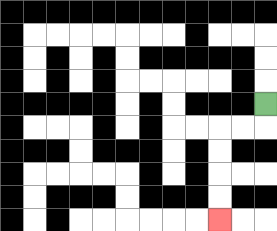{'start': '[11, 4]', 'end': '[9, 9]', 'path_directions': 'D,L,L,D,D,D,D', 'path_coordinates': '[[11, 4], [11, 5], [10, 5], [9, 5], [9, 6], [9, 7], [9, 8], [9, 9]]'}